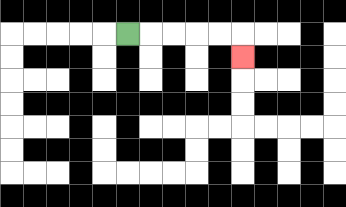{'start': '[5, 1]', 'end': '[10, 2]', 'path_directions': 'R,R,R,R,R,D', 'path_coordinates': '[[5, 1], [6, 1], [7, 1], [8, 1], [9, 1], [10, 1], [10, 2]]'}